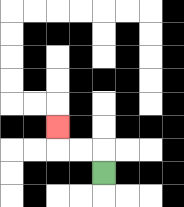{'start': '[4, 7]', 'end': '[2, 5]', 'path_directions': 'U,L,L,U', 'path_coordinates': '[[4, 7], [4, 6], [3, 6], [2, 6], [2, 5]]'}